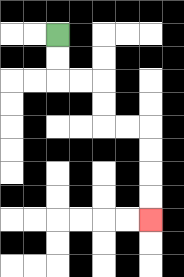{'start': '[2, 1]', 'end': '[6, 9]', 'path_directions': 'D,D,R,R,D,D,R,R,D,D,D,D', 'path_coordinates': '[[2, 1], [2, 2], [2, 3], [3, 3], [4, 3], [4, 4], [4, 5], [5, 5], [6, 5], [6, 6], [6, 7], [6, 8], [6, 9]]'}